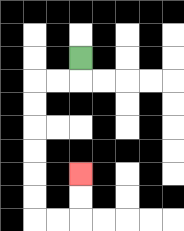{'start': '[3, 2]', 'end': '[3, 7]', 'path_directions': 'D,L,L,D,D,D,D,D,D,R,R,U,U', 'path_coordinates': '[[3, 2], [3, 3], [2, 3], [1, 3], [1, 4], [1, 5], [1, 6], [1, 7], [1, 8], [1, 9], [2, 9], [3, 9], [3, 8], [3, 7]]'}